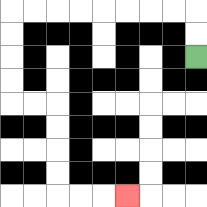{'start': '[8, 2]', 'end': '[5, 8]', 'path_directions': 'U,U,L,L,L,L,L,L,L,L,D,D,D,D,R,R,D,D,D,D,R,R,R', 'path_coordinates': '[[8, 2], [8, 1], [8, 0], [7, 0], [6, 0], [5, 0], [4, 0], [3, 0], [2, 0], [1, 0], [0, 0], [0, 1], [0, 2], [0, 3], [0, 4], [1, 4], [2, 4], [2, 5], [2, 6], [2, 7], [2, 8], [3, 8], [4, 8], [5, 8]]'}